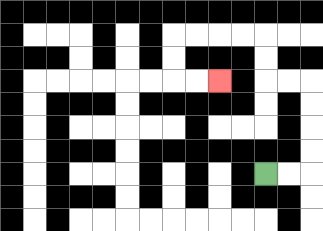{'start': '[11, 7]', 'end': '[9, 3]', 'path_directions': 'R,R,U,U,U,U,L,L,U,U,L,L,L,L,D,D,R,R', 'path_coordinates': '[[11, 7], [12, 7], [13, 7], [13, 6], [13, 5], [13, 4], [13, 3], [12, 3], [11, 3], [11, 2], [11, 1], [10, 1], [9, 1], [8, 1], [7, 1], [7, 2], [7, 3], [8, 3], [9, 3]]'}